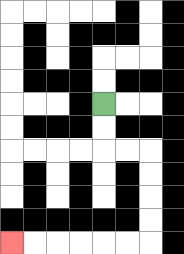{'start': '[4, 4]', 'end': '[0, 10]', 'path_directions': 'D,D,R,R,D,D,D,D,L,L,L,L,L,L', 'path_coordinates': '[[4, 4], [4, 5], [4, 6], [5, 6], [6, 6], [6, 7], [6, 8], [6, 9], [6, 10], [5, 10], [4, 10], [3, 10], [2, 10], [1, 10], [0, 10]]'}